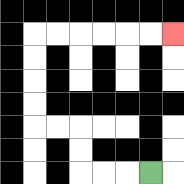{'start': '[6, 7]', 'end': '[7, 1]', 'path_directions': 'L,L,L,U,U,L,L,U,U,U,U,R,R,R,R,R,R', 'path_coordinates': '[[6, 7], [5, 7], [4, 7], [3, 7], [3, 6], [3, 5], [2, 5], [1, 5], [1, 4], [1, 3], [1, 2], [1, 1], [2, 1], [3, 1], [4, 1], [5, 1], [6, 1], [7, 1]]'}